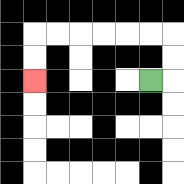{'start': '[6, 3]', 'end': '[1, 3]', 'path_directions': 'R,U,U,L,L,L,L,L,L,D,D', 'path_coordinates': '[[6, 3], [7, 3], [7, 2], [7, 1], [6, 1], [5, 1], [4, 1], [3, 1], [2, 1], [1, 1], [1, 2], [1, 3]]'}